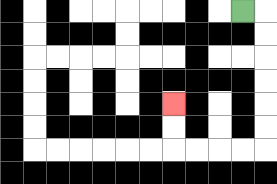{'start': '[10, 0]', 'end': '[7, 4]', 'path_directions': 'R,D,D,D,D,D,D,L,L,L,L,U,U', 'path_coordinates': '[[10, 0], [11, 0], [11, 1], [11, 2], [11, 3], [11, 4], [11, 5], [11, 6], [10, 6], [9, 6], [8, 6], [7, 6], [7, 5], [7, 4]]'}